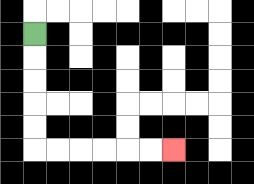{'start': '[1, 1]', 'end': '[7, 6]', 'path_directions': 'D,D,D,D,D,R,R,R,R,R,R', 'path_coordinates': '[[1, 1], [1, 2], [1, 3], [1, 4], [1, 5], [1, 6], [2, 6], [3, 6], [4, 6], [5, 6], [6, 6], [7, 6]]'}